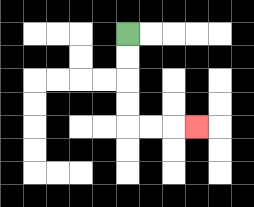{'start': '[5, 1]', 'end': '[8, 5]', 'path_directions': 'D,D,D,D,R,R,R', 'path_coordinates': '[[5, 1], [5, 2], [5, 3], [5, 4], [5, 5], [6, 5], [7, 5], [8, 5]]'}